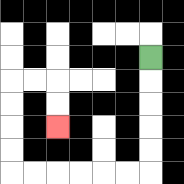{'start': '[6, 2]', 'end': '[2, 5]', 'path_directions': 'D,D,D,D,D,L,L,L,L,L,L,U,U,U,U,R,R,D,D', 'path_coordinates': '[[6, 2], [6, 3], [6, 4], [6, 5], [6, 6], [6, 7], [5, 7], [4, 7], [3, 7], [2, 7], [1, 7], [0, 7], [0, 6], [0, 5], [0, 4], [0, 3], [1, 3], [2, 3], [2, 4], [2, 5]]'}